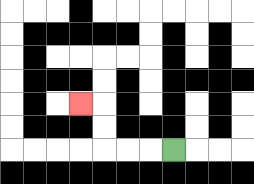{'start': '[7, 6]', 'end': '[3, 4]', 'path_directions': 'L,L,L,U,U,L', 'path_coordinates': '[[7, 6], [6, 6], [5, 6], [4, 6], [4, 5], [4, 4], [3, 4]]'}